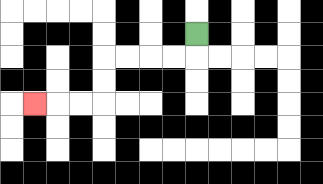{'start': '[8, 1]', 'end': '[1, 4]', 'path_directions': 'D,L,L,L,L,D,D,L,L,L', 'path_coordinates': '[[8, 1], [8, 2], [7, 2], [6, 2], [5, 2], [4, 2], [4, 3], [4, 4], [3, 4], [2, 4], [1, 4]]'}